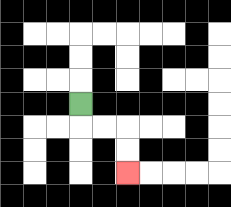{'start': '[3, 4]', 'end': '[5, 7]', 'path_directions': 'D,R,R,D,D', 'path_coordinates': '[[3, 4], [3, 5], [4, 5], [5, 5], [5, 6], [5, 7]]'}